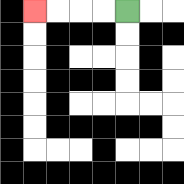{'start': '[5, 0]', 'end': '[1, 0]', 'path_directions': 'L,L,L,L', 'path_coordinates': '[[5, 0], [4, 0], [3, 0], [2, 0], [1, 0]]'}